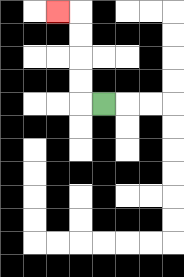{'start': '[4, 4]', 'end': '[2, 0]', 'path_directions': 'L,U,U,U,U,L', 'path_coordinates': '[[4, 4], [3, 4], [3, 3], [3, 2], [3, 1], [3, 0], [2, 0]]'}